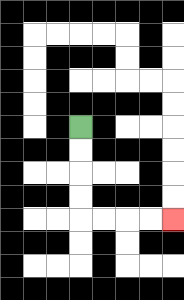{'start': '[3, 5]', 'end': '[7, 9]', 'path_directions': 'D,D,D,D,R,R,R,R', 'path_coordinates': '[[3, 5], [3, 6], [3, 7], [3, 8], [3, 9], [4, 9], [5, 9], [6, 9], [7, 9]]'}